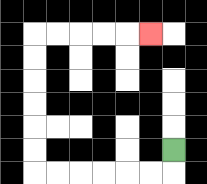{'start': '[7, 6]', 'end': '[6, 1]', 'path_directions': 'D,L,L,L,L,L,L,U,U,U,U,U,U,R,R,R,R,R', 'path_coordinates': '[[7, 6], [7, 7], [6, 7], [5, 7], [4, 7], [3, 7], [2, 7], [1, 7], [1, 6], [1, 5], [1, 4], [1, 3], [1, 2], [1, 1], [2, 1], [3, 1], [4, 1], [5, 1], [6, 1]]'}